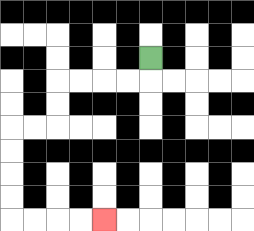{'start': '[6, 2]', 'end': '[4, 9]', 'path_directions': 'D,L,L,L,L,D,D,L,L,D,D,D,D,R,R,R,R', 'path_coordinates': '[[6, 2], [6, 3], [5, 3], [4, 3], [3, 3], [2, 3], [2, 4], [2, 5], [1, 5], [0, 5], [0, 6], [0, 7], [0, 8], [0, 9], [1, 9], [2, 9], [3, 9], [4, 9]]'}